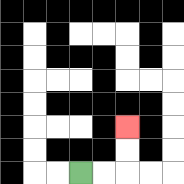{'start': '[3, 7]', 'end': '[5, 5]', 'path_directions': 'R,R,U,U', 'path_coordinates': '[[3, 7], [4, 7], [5, 7], [5, 6], [5, 5]]'}